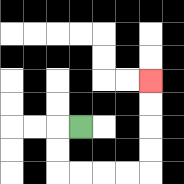{'start': '[3, 5]', 'end': '[6, 3]', 'path_directions': 'L,D,D,R,R,R,R,U,U,U,U', 'path_coordinates': '[[3, 5], [2, 5], [2, 6], [2, 7], [3, 7], [4, 7], [5, 7], [6, 7], [6, 6], [6, 5], [6, 4], [6, 3]]'}